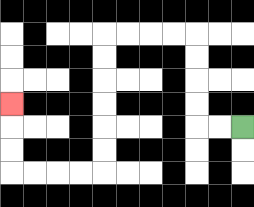{'start': '[10, 5]', 'end': '[0, 4]', 'path_directions': 'L,L,U,U,U,U,L,L,L,L,D,D,D,D,D,D,L,L,L,L,U,U,U', 'path_coordinates': '[[10, 5], [9, 5], [8, 5], [8, 4], [8, 3], [8, 2], [8, 1], [7, 1], [6, 1], [5, 1], [4, 1], [4, 2], [4, 3], [4, 4], [4, 5], [4, 6], [4, 7], [3, 7], [2, 7], [1, 7], [0, 7], [0, 6], [0, 5], [0, 4]]'}